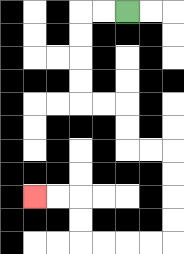{'start': '[5, 0]', 'end': '[1, 8]', 'path_directions': 'L,L,D,D,D,D,R,R,D,D,R,R,D,D,D,D,L,L,L,L,U,U,L,L', 'path_coordinates': '[[5, 0], [4, 0], [3, 0], [3, 1], [3, 2], [3, 3], [3, 4], [4, 4], [5, 4], [5, 5], [5, 6], [6, 6], [7, 6], [7, 7], [7, 8], [7, 9], [7, 10], [6, 10], [5, 10], [4, 10], [3, 10], [3, 9], [3, 8], [2, 8], [1, 8]]'}